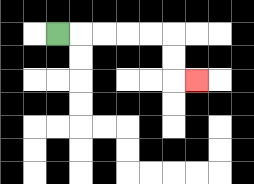{'start': '[2, 1]', 'end': '[8, 3]', 'path_directions': 'R,R,R,R,R,D,D,R', 'path_coordinates': '[[2, 1], [3, 1], [4, 1], [5, 1], [6, 1], [7, 1], [7, 2], [7, 3], [8, 3]]'}